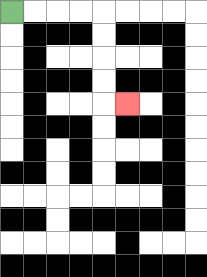{'start': '[0, 0]', 'end': '[5, 4]', 'path_directions': 'R,R,R,R,D,D,D,D,R', 'path_coordinates': '[[0, 0], [1, 0], [2, 0], [3, 0], [4, 0], [4, 1], [4, 2], [4, 3], [4, 4], [5, 4]]'}